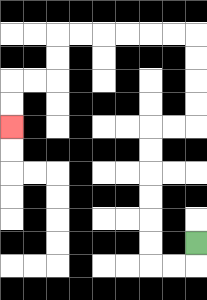{'start': '[8, 10]', 'end': '[0, 5]', 'path_directions': 'D,L,L,U,U,U,U,U,U,R,R,U,U,U,U,L,L,L,L,L,L,D,D,L,L,D,D', 'path_coordinates': '[[8, 10], [8, 11], [7, 11], [6, 11], [6, 10], [6, 9], [6, 8], [6, 7], [6, 6], [6, 5], [7, 5], [8, 5], [8, 4], [8, 3], [8, 2], [8, 1], [7, 1], [6, 1], [5, 1], [4, 1], [3, 1], [2, 1], [2, 2], [2, 3], [1, 3], [0, 3], [0, 4], [0, 5]]'}